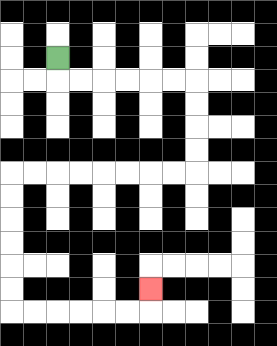{'start': '[2, 2]', 'end': '[6, 12]', 'path_directions': 'D,R,R,R,R,R,R,D,D,D,D,L,L,L,L,L,L,L,L,D,D,D,D,D,D,R,R,R,R,R,R,U', 'path_coordinates': '[[2, 2], [2, 3], [3, 3], [4, 3], [5, 3], [6, 3], [7, 3], [8, 3], [8, 4], [8, 5], [8, 6], [8, 7], [7, 7], [6, 7], [5, 7], [4, 7], [3, 7], [2, 7], [1, 7], [0, 7], [0, 8], [0, 9], [0, 10], [0, 11], [0, 12], [0, 13], [1, 13], [2, 13], [3, 13], [4, 13], [5, 13], [6, 13], [6, 12]]'}